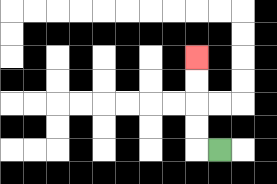{'start': '[9, 6]', 'end': '[8, 2]', 'path_directions': 'L,U,U,U,U', 'path_coordinates': '[[9, 6], [8, 6], [8, 5], [8, 4], [8, 3], [8, 2]]'}